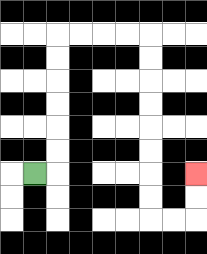{'start': '[1, 7]', 'end': '[8, 7]', 'path_directions': 'R,U,U,U,U,U,U,R,R,R,R,D,D,D,D,D,D,D,D,R,R,U,U', 'path_coordinates': '[[1, 7], [2, 7], [2, 6], [2, 5], [2, 4], [2, 3], [2, 2], [2, 1], [3, 1], [4, 1], [5, 1], [6, 1], [6, 2], [6, 3], [6, 4], [6, 5], [6, 6], [6, 7], [6, 8], [6, 9], [7, 9], [8, 9], [8, 8], [8, 7]]'}